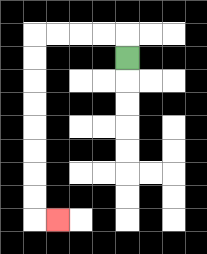{'start': '[5, 2]', 'end': '[2, 9]', 'path_directions': 'U,L,L,L,L,D,D,D,D,D,D,D,D,R', 'path_coordinates': '[[5, 2], [5, 1], [4, 1], [3, 1], [2, 1], [1, 1], [1, 2], [1, 3], [1, 4], [1, 5], [1, 6], [1, 7], [1, 8], [1, 9], [2, 9]]'}